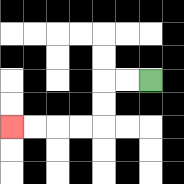{'start': '[6, 3]', 'end': '[0, 5]', 'path_directions': 'L,L,D,D,L,L,L,L', 'path_coordinates': '[[6, 3], [5, 3], [4, 3], [4, 4], [4, 5], [3, 5], [2, 5], [1, 5], [0, 5]]'}